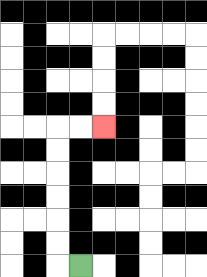{'start': '[3, 11]', 'end': '[4, 5]', 'path_directions': 'L,U,U,U,U,U,U,R,R', 'path_coordinates': '[[3, 11], [2, 11], [2, 10], [2, 9], [2, 8], [2, 7], [2, 6], [2, 5], [3, 5], [4, 5]]'}